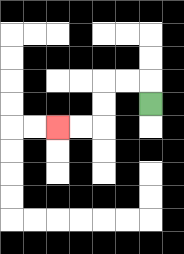{'start': '[6, 4]', 'end': '[2, 5]', 'path_directions': 'U,L,L,D,D,L,L', 'path_coordinates': '[[6, 4], [6, 3], [5, 3], [4, 3], [4, 4], [4, 5], [3, 5], [2, 5]]'}